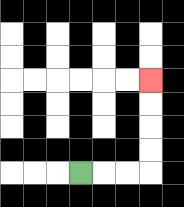{'start': '[3, 7]', 'end': '[6, 3]', 'path_directions': 'R,R,R,U,U,U,U', 'path_coordinates': '[[3, 7], [4, 7], [5, 7], [6, 7], [6, 6], [6, 5], [6, 4], [6, 3]]'}